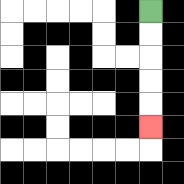{'start': '[6, 0]', 'end': '[6, 5]', 'path_directions': 'D,D,D,D,D', 'path_coordinates': '[[6, 0], [6, 1], [6, 2], [6, 3], [6, 4], [6, 5]]'}